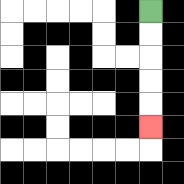{'start': '[6, 0]', 'end': '[6, 5]', 'path_directions': 'D,D,D,D,D', 'path_coordinates': '[[6, 0], [6, 1], [6, 2], [6, 3], [6, 4], [6, 5]]'}